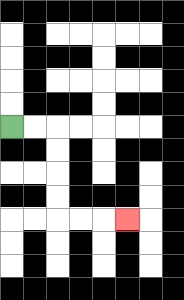{'start': '[0, 5]', 'end': '[5, 9]', 'path_directions': 'R,R,D,D,D,D,R,R,R', 'path_coordinates': '[[0, 5], [1, 5], [2, 5], [2, 6], [2, 7], [2, 8], [2, 9], [3, 9], [4, 9], [5, 9]]'}